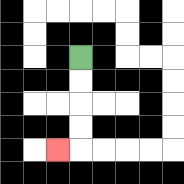{'start': '[3, 2]', 'end': '[2, 6]', 'path_directions': 'D,D,D,D,L', 'path_coordinates': '[[3, 2], [3, 3], [3, 4], [3, 5], [3, 6], [2, 6]]'}